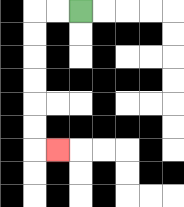{'start': '[3, 0]', 'end': '[2, 6]', 'path_directions': 'L,L,D,D,D,D,D,D,R', 'path_coordinates': '[[3, 0], [2, 0], [1, 0], [1, 1], [1, 2], [1, 3], [1, 4], [1, 5], [1, 6], [2, 6]]'}